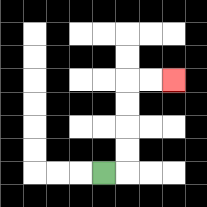{'start': '[4, 7]', 'end': '[7, 3]', 'path_directions': 'R,U,U,U,U,R,R', 'path_coordinates': '[[4, 7], [5, 7], [5, 6], [5, 5], [5, 4], [5, 3], [6, 3], [7, 3]]'}